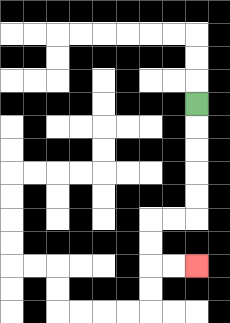{'start': '[8, 4]', 'end': '[8, 11]', 'path_directions': 'D,D,D,D,D,L,L,D,D,R,R', 'path_coordinates': '[[8, 4], [8, 5], [8, 6], [8, 7], [8, 8], [8, 9], [7, 9], [6, 9], [6, 10], [6, 11], [7, 11], [8, 11]]'}